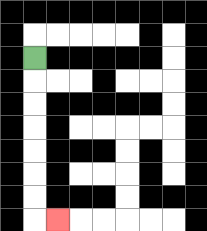{'start': '[1, 2]', 'end': '[2, 9]', 'path_directions': 'D,D,D,D,D,D,D,R', 'path_coordinates': '[[1, 2], [1, 3], [1, 4], [1, 5], [1, 6], [1, 7], [1, 8], [1, 9], [2, 9]]'}